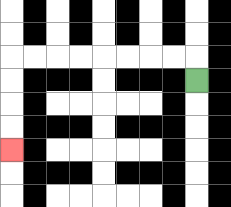{'start': '[8, 3]', 'end': '[0, 6]', 'path_directions': 'U,L,L,L,L,L,L,L,L,D,D,D,D', 'path_coordinates': '[[8, 3], [8, 2], [7, 2], [6, 2], [5, 2], [4, 2], [3, 2], [2, 2], [1, 2], [0, 2], [0, 3], [0, 4], [0, 5], [0, 6]]'}